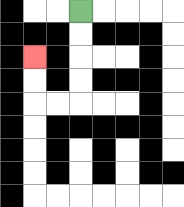{'start': '[3, 0]', 'end': '[1, 2]', 'path_directions': 'D,D,D,D,L,L,U,U', 'path_coordinates': '[[3, 0], [3, 1], [3, 2], [3, 3], [3, 4], [2, 4], [1, 4], [1, 3], [1, 2]]'}